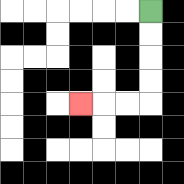{'start': '[6, 0]', 'end': '[3, 4]', 'path_directions': 'D,D,D,D,L,L,L', 'path_coordinates': '[[6, 0], [6, 1], [6, 2], [6, 3], [6, 4], [5, 4], [4, 4], [3, 4]]'}